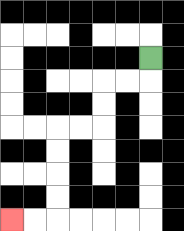{'start': '[6, 2]', 'end': '[0, 9]', 'path_directions': 'D,L,L,D,D,L,L,D,D,D,D,L,L', 'path_coordinates': '[[6, 2], [6, 3], [5, 3], [4, 3], [4, 4], [4, 5], [3, 5], [2, 5], [2, 6], [2, 7], [2, 8], [2, 9], [1, 9], [0, 9]]'}